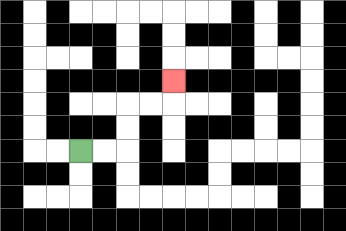{'start': '[3, 6]', 'end': '[7, 3]', 'path_directions': 'R,R,U,U,R,R,U', 'path_coordinates': '[[3, 6], [4, 6], [5, 6], [5, 5], [5, 4], [6, 4], [7, 4], [7, 3]]'}